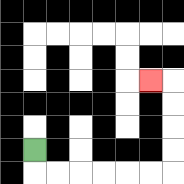{'start': '[1, 6]', 'end': '[6, 3]', 'path_directions': 'D,R,R,R,R,R,R,U,U,U,U,L', 'path_coordinates': '[[1, 6], [1, 7], [2, 7], [3, 7], [4, 7], [5, 7], [6, 7], [7, 7], [7, 6], [7, 5], [7, 4], [7, 3], [6, 3]]'}